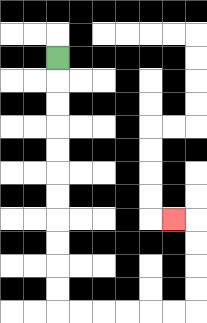{'start': '[2, 2]', 'end': '[7, 9]', 'path_directions': 'D,D,D,D,D,D,D,D,D,D,D,R,R,R,R,R,R,U,U,U,U,L', 'path_coordinates': '[[2, 2], [2, 3], [2, 4], [2, 5], [2, 6], [2, 7], [2, 8], [2, 9], [2, 10], [2, 11], [2, 12], [2, 13], [3, 13], [4, 13], [5, 13], [6, 13], [7, 13], [8, 13], [8, 12], [8, 11], [8, 10], [8, 9], [7, 9]]'}